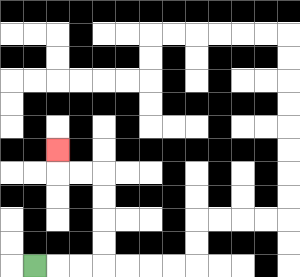{'start': '[1, 11]', 'end': '[2, 6]', 'path_directions': 'R,R,R,U,U,U,U,L,L,U', 'path_coordinates': '[[1, 11], [2, 11], [3, 11], [4, 11], [4, 10], [4, 9], [4, 8], [4, 7], [3, 7], [2, 7], [2, 6]]'}